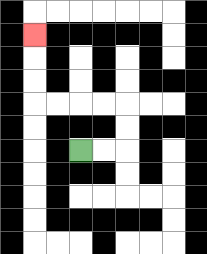{'start': '[3, 6]', 'end': '[1, 1]', 'path_directions': 'R,R,U,U,L,L,L,L,U,U,U', 'path_coordinates': '[[3, 6], [4, 6], [5, 6], [5, 5], [5, 4], [4, 4], [3, 4], [2, 4], [1, 4], [1, 3], [1, 2], [1, 1]]'}